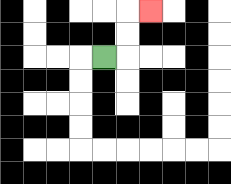{'start': '[4, 2]', 'end': '[6, 0]', 'path_directions': 'R,U,U,R', 'path_coordinates': '[[4, 2], [5, 2], [5, 1], [5, 0], [6, 0]]'}